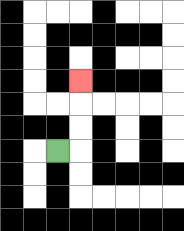{'start': '[2, 6]', 'end': '[3, 3]', 'path_directions': 'R,U,U,U', 'path_coordinates': '[[2, 6], [3, 6], [3, 5], [3, 4], [3, 3]]'}